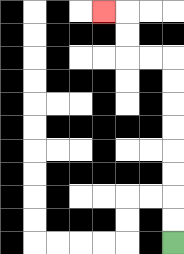{'start': '[7, 10]', 'end': '[4, 0]', 'path_directions': 'U,U,U,U,U,U,U,U,L,L,U,U,L', 'path_coordinates': '[[7, 10], [7, 9], [7, 8], [7, 7], [7, 6], [7, 5], [7, 4], [7, 3], [7, 2], [6, 2], [5, 2], [5, 1], [5, 0], [4, 0]]'}